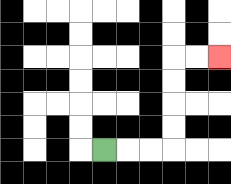{'start': '[4, 6]', 'end': '[9, 2]', 'path_directions': 'R,R,R,U,U,U,U,R,R', 'path_coordinates': '[[4, 6], [5, 6], [6, 6], [7, 6], [7, 5], [7, 4], [7, 3], [7, 2], [8, 2], [9, 2]]'}